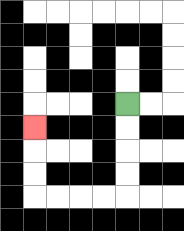{'start': '[5, 4]', 'end': '[1, 5]', 'path_directions': 'D,D,D,D,L,L,L,L,U,U,U', 'path_coordinates': '[[5, 4], [5, 5], [5, 6], [5, 7], [5, 8], [4, 8], [3, 8], [2, 8], [1, 8], [1, 7], [1, 6], [1, 5]]'}